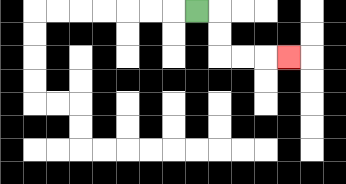{'start': '[8, 0]', 'end': '[12, 2]', 'path_directions': 'R,D,D,R,R,R', 'path_coordinates': '[[8, 0], [9, 0], [9, 1], [9, 2], [10, 2], [11, 2], [12, 2]]'}